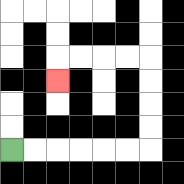{'start': '[0, 6]', 'end': '[2, 3]', 'path_directions': 'R,R,R,R,R,R,U,U,U,U,L,L,L,L,D', 'path_coordinates': '[[0, 6], [1, 6], [2, 6], [3, 6], [4, 6], [5, 6], [6, 6], [6, 5], [6, 4], [6, 3], [6, 2], [5, 2], [4, 2], [3, 2], [2, 2], [2, 3]]'}